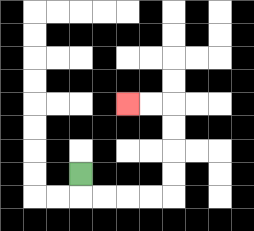{'start': '[3, 7]', 'end': '[5, 4]', 'path_directions': 'D,R,R,R,R,U,U,U,U,L,L', 'path_coordinates': '[[3, 7], [3, 8], [4, 8], [5, 8], [6, 8], [7, 8], [7, 7], [7, 6], [7, 5], [7, 4], [6, 4], [5, 4]]'}